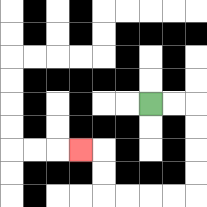{'start': '[6, 4]', 'end': '[3, 6]', 'path_directions': 'R,R,D,D,D,D,L,L,L,L,U,U,L', 'path_coordinates': '[[6, 4], [7, 4], [8, 4], [8, 5], [8, 6], [8, 7], [8, 8], [7, 8], [6, 8], [5, 8], [4, 8], [4, 7], [4, 6], [3, 6]]'}